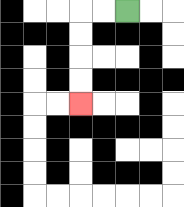{'start': '[5, 0]', 'end': '[3, 4]', 'path_directions': 'L,L,D,D,D,D', 'path_coordinates': '[[5, 0], [4, 0], [3, 0], [3, 1], [3, 2], [3, 3], [3, 4]]'}